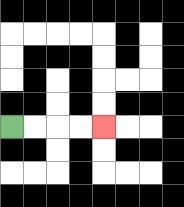{'start': '[0, 5]', 'end': '[4, 5]', 'path_directions': 'R,R,R,R', 'path_coordinates': '[[0, 5], [1, 5], [2, 5], [3, 5], [4, 5]]'}